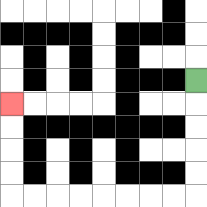{'start': '[8, 3]', 'end': '[0, 4]', 'path_directions': 'D,D,D,D,D,L,L,L,L,L,L,L,L,U,U,U,U', 'path_coordinates': '[[8, 3], [8, 4], [8, 5], [8, 6], [8, 7], [8, 8], [7, 8], [6, 8], [5, 8], [4, 8], [3, 8], [2, 8], [1, 8], [0, 8], [0, 7], [0, 6], [0, 5], [0, 4]]'}